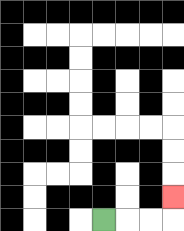{'start': '[4, 9]', 'end': '[7, 8]', 'path_directions': 'R,R,R,U', 'path_coordinates': '[[4, 9], [5, 9], [6, 9], [7, 9], [7, 8]]'}